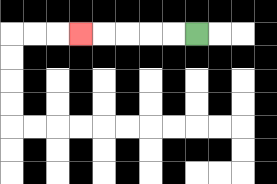{'start': '[8, 1]', 'end': '[3, 1]', 'path_directions': 'L,L,L,L,L', 'path_coordinates': '[[8, 1], [7, 1], [6, 1], [5, 1], [4, 1], [3, 1]]'}